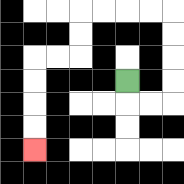{'start': '[5, 3]', 'end': '[1, 6]', 'path_directions': 'D,R,R,U,U,U,U,L,L,L,L,D,D,L,L,D,D,D,D', 'path_coordinates': '[[5, 3], [5, 4], [6, 4], [7, 4], [7, 3], [7, 2], [7, 1], [7, 0], [6, 0], [5, 0], [4, 0], [3, 0], [3, 1], [3, 2], [2, 2], [1, 2], [1, 3], [1, 4], [1, 5], [1, 6]]'}